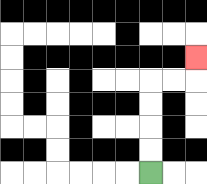{'start': '[6, 7]', 'end': '[8, 2]', 'path_directions': 'U,U,U,U,R,R,U', 'path_coordinates': '[[6, 7], [6, 6], [6, 5], [6, 4], [6, 3], [7, 3], [8, 3], [8, 2]]'}